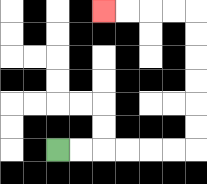{'start': '[2, 6]', 'end': '[4, 0]', 'path_directions': 'R,R,R,R,R,R,U,U,U,U,U,U,L,L,L,L', 'path_coordinates': '[[2, 6], [3, 6], [4, 6], [5, 6], [6, 6], [7, 6], [8, 6], [8, 5], [8, 4], [8, 3], [8, 2], [8, 1], [8, 0], [7, 0], [6, 0], [5, 0], [4, 0]]'}